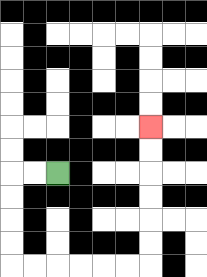{'start': '[2, 7]', 'end': '[6, 5]', 'path_directions': 'L,L,D,D,D,D,R,R,R,R,R,R,U,U,U,U,U,U', 'path_coordinates': '[[2, 7], [1, 7], [0, 7], [0, 8], [0, 9], [0, 10], [0, 11], [1, 11], [2, 11], [3, 11], [4, 11], [5, 11], [6, 11], [6, 10], [6, 9], [6, 8], [6, 7], [6, 6], [6, 5]]'}